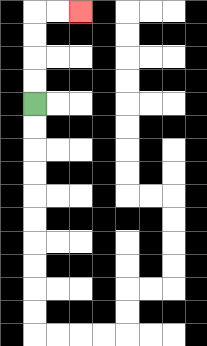{'start': '[1, 4]', 'end': '[3, 0]', 'path_directions': 'U,U,U,U,R,R', 'path_coordinates': '[[1, 4], [1, 3], [1, 2], [1, 1], [1, 0], [2, 0], [3, 0]]'}